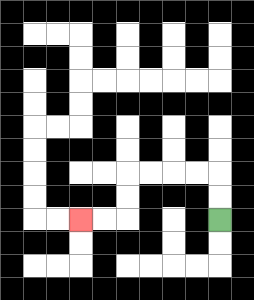{'start': '[9, 9]', 'end': '[3, 9]', 'path_directions': 'U,U,L,L,L,L,D,D,L,L', 'path_coordinates': '[[9, 9], [9, 8], [9, 7], [8, 7], [7, 7], [6, 7], [5, 7], [5, 8], [5, 9], [4, 9], [3, 9]]'}